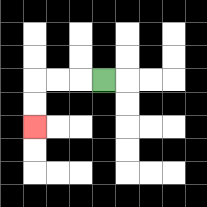{'start': '[4, 3]', 'end': '[1, 5]', 'path_directions': 'L,L,L,D,D', 'path_coordinates': '[[4, 3], [3, 3], [2, 3], [1, 3], [1, 4], [1, 5]]'}